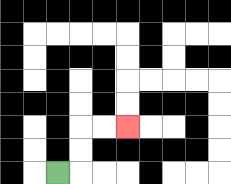{'start': '[2, 7]', 'end': '[5, 5]', 'path_directions': 'R,U,U,R,R', 'path_coordinates': '[[2, 7], [3, 7], [3, 6], [3, 5], [4, 5], [5, 5]]'}